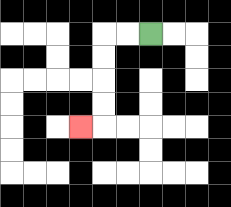{'start': '[6, 1]', 'end': '[3, 5]', 'path_directions': 'L,L,D,D,D,D,L', 'path_coordinates': '[[6, 1], [5, 1], [4, 1], [4, 2], [4, 3], [4, 4], [4, 5], [3, 5]]'}